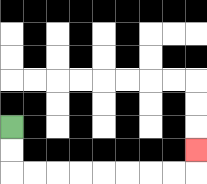{'start': '[0, 5]', 'end': '[8, 6]', 'path_directions': 'D,D,R,R,R,R,R,R,R,R,U', 'path_coordinates': '[[0, 5], [0, 6], [0, 7], [1, 7], [2, 7], [3, 7], [4, 7], [5, 7], [6, 7], [7, 7], [8, 7], [8, 6]]'}